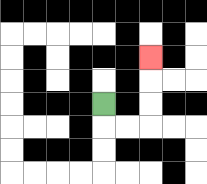{'start': '[4, 4]', 'end': '[6, 2]', 'path_directions': 'D,R,R,U,U,U', 'path_coordinates': '[[4, 4], [4, 5], [5, 5], [6, 5], [6, 4], [6, 3], [6, 2]]'}